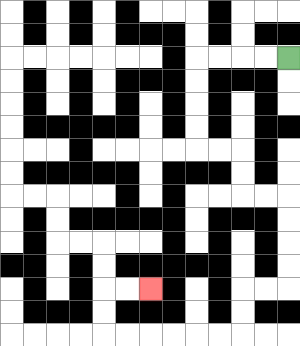{'start': '[12, 2]', 'end': '[6, 12]', 'path_directions': 'L,L,L,L,D,D,D,D,R,R,D,D,R,R,D,D,D,D,L,L,D,D,L,L,L,L,L,L,U,U,R,R', 'path_coordinates': '[[12, 2], [11, 2], [10, 2], [9, 2], [8, 2], [8, 3], [8, 4], [8, 5], [8, 6], [9, 6], [10, 6], [10, 7], [10, 8], [11, 8], [12, 8], [12, 9], [12, 10], [12, 11], [12, 12], [11, 12], [10, 12], [10, 13], [10, 14], [9, 14], [8, 14], [7, 14], [6, 14], [5, 14], [4, 14], [4, 13], [4, 12], [5, 12], [6, 12]]'}